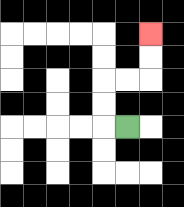{'start': '[5, 5]', 'end': '[6, 1]', 'path_directions': 'L,U,U,R,R,U,U', 'path_coordinates': '[[5, 5], [4, 5], [4, 4], [4, 3], [5, 3], [6, 3], [6, 2], [6, 1]]'}